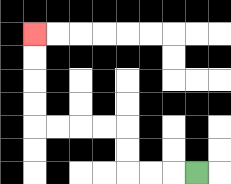{'start': '[8, 7]', 'end': '[1, 1]', 'path_directions': 'L,L,L,U,U,L,L,L,L,U,U,U,U', 'path_coordinates': '[[8, 7], [7, 7], [6, 7], [5, 7], [5, 6], [5, 5], [4, 5], [3, 5], [2, 5], [1, 5], [1, 4], [1, 3], [1, 2], [1, 1]]'}